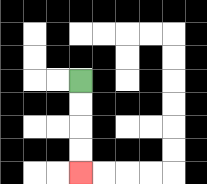{'start': '[3, 3]', 'end': '[3, 7]', 'path_directions': 'D,D,D,D', 'path_coordinates': '[[3, 3], [3, 4], [3, 5], [3, 6], [3, 7]]'}